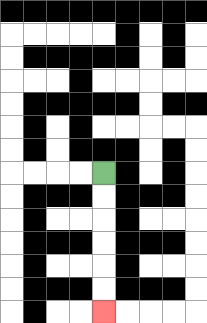{'start': '[4, 7]', 'end': '[4, 13]', 'path_directions': 'D,D,D,D,D,D', 'path_coordinates': '[[4, 7], [4, 8], [4, 9], [4, 10], [4, 11], [4, 12], [4, 13]]'}